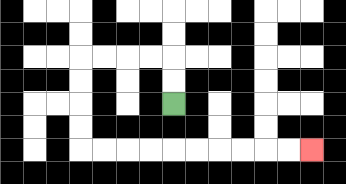{'start': '[7, 4]', 'end': '[13, 6]', 'path_directions': 'U,U,L,L,L,L,D,D,D,D,R,R,R,R,R,R,R,R,R,R', 'path_coordinates': '[[7, 4], [7, 3], [7, 2], [6, 2], [5, 2], [4, 2], [3, 2], [3, 3], [3, 4], [3, 5], [3, 6], [4, 6], [5, 6], [6, 6], [7, 6], [8, 6], [9, 6], [10, 6], [11, 6], [12, 6], [13, 6]]'}